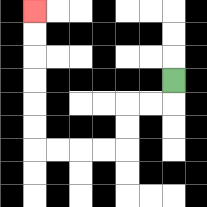{'start': '[7, 3]', 'end': '[1, 0]', 'path_directions': 'D,L,L,D,D,L,L,L,L,U,U,U,U,U,U', 'path_coordinates': '[[7, 3], [7, 4], [6, 4], [5, 4], [5, 5], [5, 6], [4, 6], [3, 6], [2, 6], [1, 6], [1, 5], [1, 4], [1, 3], [1, 2], [1, 1], [1, 0]]'}